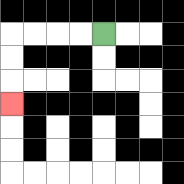{'start': '[4, 1]', 'end': '[0, 4]', 'path_directions': 'L,L,L,L,D,D,D', 'path_coordinates': '[[4, 1], [3, 1], [2, 1], [1, 1], [0, 1], [0, 2], [0, 3], [0, 4]]'}